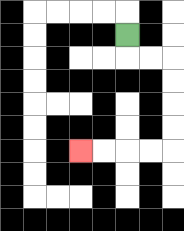{'start': '[5, 1]', 'end': '[3, 6]', 'path_directions': 'D,R,R,D,D,D,D,L,L,L,L', 'path_coordinates': '[[5, 1], [5, 2], [6, 2], [7, 2], [7, 3], [7, 4], [7, 5], [7, 6], [6, 6], [5, 6], [4, 6], [3, 6]]'}